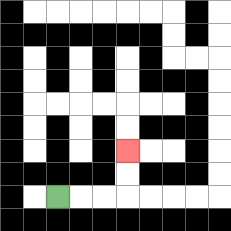{'start': '[2, 8]', 'end': '[5, 6]', 'path_directions': 'R,R,R,U,U', 'path_coordinates': '[[2, 8], [3, 8], [4, 8], [5, 8], [5, 7], [5, 6]]'}